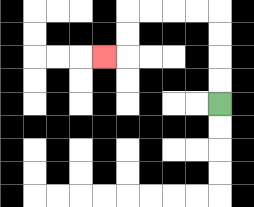{'start': '[9, 4]', 'end': '[4, 2]', 'path_directions': 'U,U,U,U,L,L,L,L,D,D,L', 'path_coordinates': '[[9, 4], [9, 3], [9, 2], [9, 1], [9, 0], [8, 0], [7, 0], [6, 0], [5, 0], [5, 1], [5, 2], [4, 2]]'}